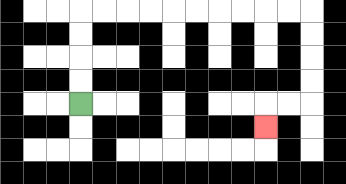{'start': '[3, 4]', 'end': '[11, 5]', 'path_directions': 'U,U,U,U,R,R,R,R,R,R,R,R,R,R,D,D,D,D,L,L,D', 'path_coordinates': '[[3, 4], [3, 3], [3, 2], [3, 1], [3, 0], [4, 0], [5, 0], [6, 0], [7, 0], [8, 0], [9, 0], [10, 0], [11, 0], [12, 0], [13, 0], [13, 1], [13, 2], [13, 3], [13, 4], [12, 4], [11, 4], [11, 5]]'}